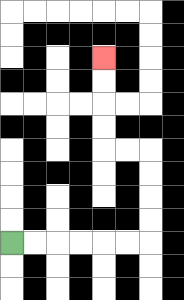{'start': '[0, 10]', 'end': '[4, 2]', 'path_directions': 'R,R,R,R,R,R,U,U,U,U,L,L,U,U,U,U', 'path_coordinates': '[[0, 10], [1, 10], [2, 10], [3, 10], [4, 10], [5, 10], [6, 10], [6, 9], [6, 8], [6, 7], [6, 6], [5, 6], [4, 6], [4, 5], [4, 4], [4, 3], [4, 2]]'}